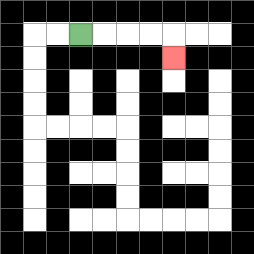{'start': '[3, 1]', 'end': '[7, 2]', 'path_directions': 'R,R,R,R,D', 'path_coordinates': '[[3, 1], [4, 1], [5, 1], [6, 1], [7, 1], [7, 2]]'}